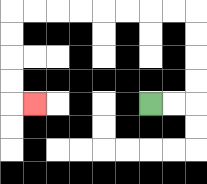{'start': '[6, 4]', 'end': '[1, 4]', 'path_directions': 'R,R,U,U,U,U,L,L,L,L,L,L,L,L,D,D,D,D,R', 'path_coordinates': '[[6, 4], [7, 4], [8, 4], [8, 3], [8, 2], [8, 1], [8, 0], [7, 0], [6, 0], [5, 0], [4, 0], [3, 0], [2, 0], [1, 0], [0, 0], [0, 1], [0, 2], [0, 3], [0, 4], [1, 4]]'}